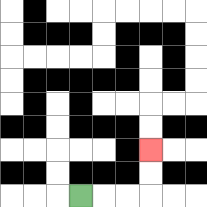{'start': '[3, 8]', 'end': '[6, 6]', 'path_directions': 'R,R,R,U,U', 'path_coordinates': '[[3, 8], [4, 8], [5, 8], [6, 8], [6, 7], [6, 6]]'}